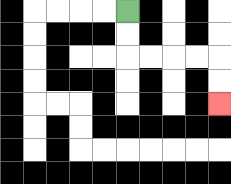{'start': '[5, 0]', 'end': '[9, 4]', 'path_directions': 'D,D,R,R,R,R,D,D', 'path_coordinates': '[[5, 0], [5, 1], [5, 2], [6, 2], [7, 2], [8, 2], [9, 2], [9, 3], [9, 4]]'}